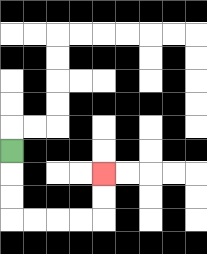{'start': '[0, 6]', 'end': '[4, 7]', 'path_directions': 'D,D,D,R,R,R,R,U,U', 'path_coordinates': '[[0, 6], [0, 7], [0, 8], [0, 9], [1, 9], [2, 9], [3, 9], [4, 9], [4, 8], [4, 7]]'}